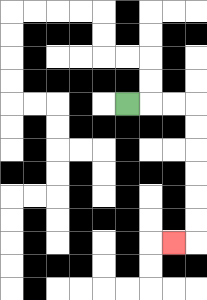{'start': '[5, 4]', 'end': '[7, 10]', 'path_directions': 'R,R,R,D,D,D,D,D,D,L', 'path_coordinates': '[[5, 4], [6, 4], [7, 4], [8, 4], [8, 5], [8, 6], [8, 7], [8, 8], [8, 9], [8, 10], [7, 10]]'}